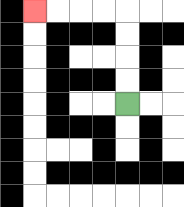{'start': '[5, 4]', 'end': '[1, 0]', 'path_directions': 'U,U,U,U,L,L,L,L', 'path_coordinates': '[[5, 4], [5, 3], [5, 2], [5, 1], [5, 0], [4, 0], [3, 0], [2, 0], [1, 0]]'}